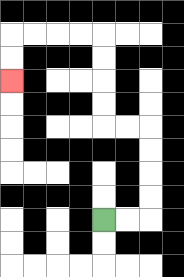{'start': '[4, 9]', 'end': '[0, 3]', 'path_directions': 'R,R,U,U,U,U,L,L,U,U,U,U,L,L,L,L,D,D', 'path_coordinates': '[[4, 9], [5, 9], [6, 9], [6, 8], [6, 7], [6, 6], [6, 5], [5, 5], [4, 5], [4, 4], [4, 3], [4, 2], [4, 1], [3, 1], [2, 1], [1, 1], [0, 1], [0, 2], [0, 3]]'}